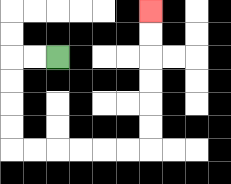{'start': '[2, 2]', 'end': '[6, 0]', 'path_directions': 'L,L,D,D,D,D,R,R,R,R,R,R,U,U,U,U,U,U', 'path_coordinates': '[[2, 2], [1, 2], [0, 2], [0, 3], [0, 4], [0, 5], [0, 6], [1, 6], [2, 6], [3, 6], [4, 6], [5, 6], [6, 6], [6, 5], [6, 4], [6, 3], [6, 2], [6, 1], [6, 0]]'}